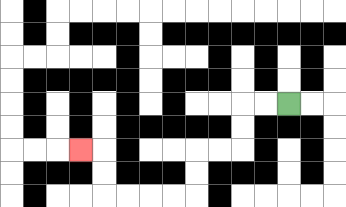{'start': '[12, 4]', 'end': '[3, 6]', 'path_directions': 'L,L,D,D,L,L,D,D,L,L,L,L,U,U,L', 'path_coordinates': '[[12, 4], [11, 4], [10, 4], [10, 5], [10, 6], [9, 6], [8, 6], [8, 7], [8, 8], [7, 8], [6, 8], [5, 8], [4, 8], [4, 7], [4, 6], [3, 6]]'}